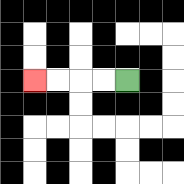{'start': '[5, 3]', 'end': '[1, 3]', 'path_directions': 'L,L,L,L', 'path_coordinates': '[[5, 3], [4, 3], [3, 3], [2, 3], [1, 3]]'}